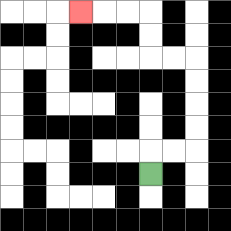{'start': '[6, 7]', 'end': '[3, 0]', 'path_directions': 'U,R,R,U,U,U,U,L,L,U,U,L,L,L', 'path_coordinates': '[[6, 7], [6, 6], [7, 6], [8, 6], [8, 5], [8, 4], [8, 3], [8, 2], [7, 2], [6, 2], [6, 1], [6, 0], [5, 0], [4, 0], [3, 0]]'}